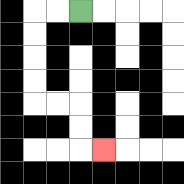{'start': '[3, 0]', 'end': '[4, 6]', 'path_directions': 'L,L,D,D,D,D,R,R,D,D,R', 'path_coordinates': '[[3, 0], [2, 0], [1, 0], [1, 1], [1, 2], [1, 3], [1, 4], [2, 4], [3, 4], [3, 5], [3, 6], [4, 6]]'}